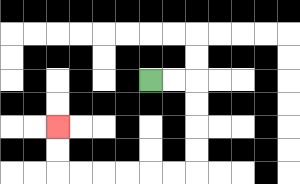{'start': '[6, 3]', 'end': '[2, 5]', 'path_directions': 'R,R,D,D,D,D,L,L,L,L,L,L,U,U', 'path_coordinates': '[[6, 3], [7, 3], [8, 3], [8, 4], [8, 5], [8, 6], [8, 7], [7, 7], [6, 7], [5, 7], [4, 7], [3, 7], [2, 7], [2, 6], [2, 5]]'}